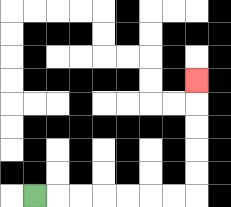{'start': '[1, 8]', 'end': '[8, 3]', 'path_directions': 'R,R,R,R,R,R,R,U,U,U,U,U', 'path_coordinates': '[[1, 8], [2, 8], [3, 8], [4, 8], [5, 8], [6, 8], [7, 8], [8, 8], [8, 7], [8, 6], [8, 5], [8, 4], [8, 3]]'}